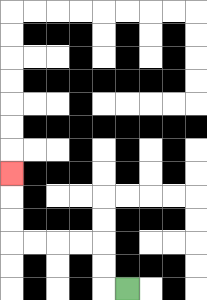{'start': '[5, 12]', 'end': '[0, 7]', 'path_directions': 'L,U,U,L,L,L,L,U,U,U', 'path_coordinates': '[[5, 12], [4, 12], [4, 11], [4, 10], [3, 10], [2, 10], [1, 10], [0, 10], [0, 9], [0, 8], [0, 7]]'}